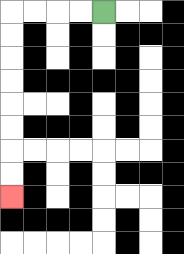{'start': '[4, 0]', 'end': '[0, 8]', 'path_directions': 'L,L,L,L,D,D,D,D,D,D,D,D', 'path_coordinates': '[[4, 0], [3, 0], [2, 0], [1, 0], [0, 0], [0, 1], [0, 2], [0, 3], [0, 4], [0, 5], [0, 6], [0, 7], [0, 8]]'}